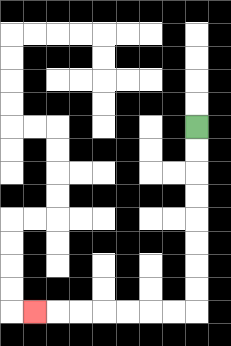{'start': '[8, 5]', 'end': '[1, 13]', 'path_directions': 'D,D,D,D,D,D,D,D,L,L,L,L,L,L,L', 'path_coordinates': '[[8, 5], [8, 6], [8, 7], [8, 8], [8, 9], [8, 10], [8, 11], [8, 12], [8, 13], [7, 13], [6, 13], [5, 13], [4, 13], [3, 13], [2, 13], [1, 13]]'}